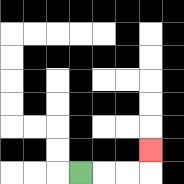{'start': '[3, 7]', 'end': '[6, 6]', 'path_directions': 'R,R,R,U', 'path_coordinates': '[[3, 7], [4, 7], [5, 7], [6, 7], [6, 6]]'}